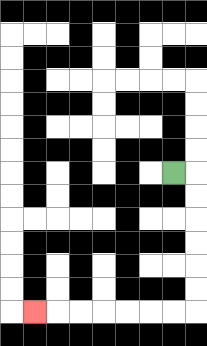{'start': '[7, 7]', 'end': '[1, 13]', 'path_directions': 'R,D,D,D,D,D,D,L,L,L,L,L,L,L', 'path_coordinates': '[[7, 7], [8, 7], [8, 8], [8, 9], [8, 10], [8, 11], [8, 12], [8, 13], [7, 13], [6, 13], [5, 13], [4, 13], [3, 13], [2, 13], [1, 13]]'}